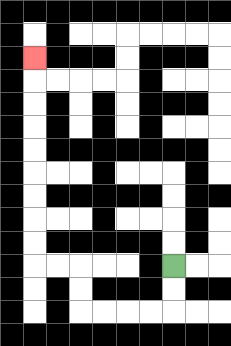{'start': '[7, 11]', 'end': '[1, 2]', 'path_directions': 'D,D,L,L,L,L,U,U,L,L,U,U,U,U,U,U,U,U,U', 'path_coordinates': '[[7, 11], [7, 12], [7, 13], [6, 13], [5, 13], [4, 13], [3, 13], [3, 12], [3, 11], [2, 11], [1, 11], [1, 10], [1, 9], [1, 8], [1, 7], [1, 6], [1, 5], [1, 4], [1, 3], [1, 2]]'}